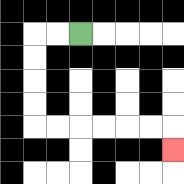{'start': '[3, 1]', 'end': '[7, 6]', 'path_directions': 'L,L,D,D,D,D,R,R,R,R,R,R,D', 'path_coordinates': '[[3, 1], [2, 1], [1, 1], [1, 2], [1, 3], [1, 4], [1, 5], [2, 5], [3, 5], [4, 5], [5, 5], [6, 5], [7, 5], [7, 6]]'}